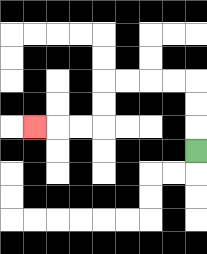{'start': '[8, 6]', 'end': '[1, 5]', 'path_directions': 'U,U,U,L,L,L,L,D,D,L,L,L', 'path_coordinates': '[[8, 6], [8, 5], [8, 4], [8, 3], [7, 3], [6, 3], [5, 3], [4, 3], [4, 4], [4, 5], [3, 5], [2, 5], [1, 5]]'}